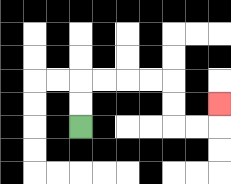{'start': '[3, 5]', 'end': '[9, 4]', 'path_directions': 'U,U,R,R,R,R,D,D,R,R,U', 'path_coordinates': '[[3, 5], [3, 4], [3, 3], [4, 3], [5, 3], [6, 3], [7, 3], [7, 4], [7, 5], [8, 5], [9, 5], [9, 4]]'}